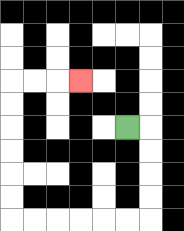{'start': '[5, 5]', 'end': '[3, 3]', 'path_directions': 'R,D,D,D,D,L,L,L,L,L,L,U,U,U,U,U,U,R,R,R', 'path_coordinates': '[[5, 5], [6, 5], [6, 6], [6, 7], [6, 8], [6, 9], [5, 9], [4, 9], [3, 9], [2, 9], [1, 9], [0, 9], [0, 8], [0, 7], [0, 6], [0, 5], [0, 4], [0, 3], [1, 3], [2, 3], [3, 3]]'}